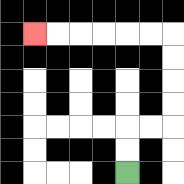{'start': '[5, 7]', 'end': '[1, 1]', 'path_directions': 'U,U,R,R,U,U,U,U,L,L,L,L,L,L', 'path_coordinates': '[[5, 7], [5, 6], [5, 5], [6, 5], [7, 5], [7, 4], [7, 3], [7, 2], [7, 1], [6, 1], [5, 1], [4, 1], [3, 1], [2, 1], [1, 1]]'}